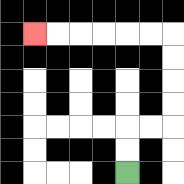{'start': '[5, 7]', 'end': '[1, 1]', 'path_directions': 'U,U,R,R,U,U,U,U,L,L,L,L,L,L', 'path_coordinates': '[[5, 7], [5, 6], [5, 5], [6, 5], [7, 5], [7, 4], [7, 3], [7, 2], [7, 1], [6, 1], [5, 1], [4, 1], [3, 1], [2, 1], [1, 1]]'}